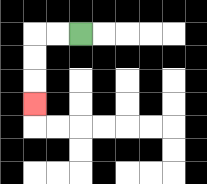{'start': '[3, 1]', 'end': '[1, 4]', 'path_directions': 'L,L,D,D,D', 'path_coordinates': '[[3, 1], [2, 1], [1, 1], [1, 2], [1, 3], [1, 4]]'}